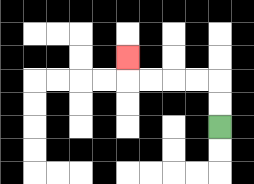{'start': '[9, 5]', 'end': '[5, 2]', 'path_directions': 'U,U,L,L,L,L,U', 'path_coordinates': '[[9, 5], [9, 4], [9, 3], [8, 3], [7, 3], [6, 3], [5, 3], [5, 2]]'}